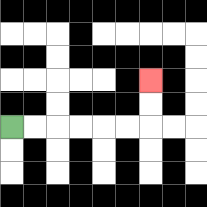{'start': '[0, 5]', 'end': '[6, 3]', 'path_directions': 'R,R,R,R,R,R,U,U', 'path_coordinates': '[[0, 5], [1, 5], [2, 5], [3, 5], [4, 5], [5, 5], [6, 5], [6, 4], [6, 3]]'}